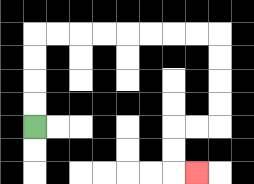{'start': '[1, 5]', 'end': '[8, 7]', 'path_directions': 'U,U,U,U,R,R,R,R,R,R,R,R,D,D,D,D,L,L,D,D,R', 'path_coordinates': '[[1, 5], [1, 4], [1, 3], [1, 2], [1, 1], [2, 1], [3, 1], [4, 1], [5, 1], [6, 1], [7, 1], [8, 1], [9, 1], [9, 2], [9, 3], [9, 4], [9, 5], [8, 5], [7, 5], [7, 6], [7, 7], [8, 7]]'}